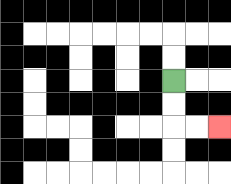{'start': '[7, 3]', 'end': '[9, 5]', 'path_directions': 'D,D,R,R', 'path_coordinates': '[[7, 3], [7, 4], [7, 5], [8, 5], [9, 5]]'}